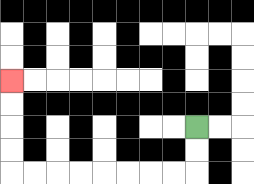{'start': '[8, 5]', 'end': '[0, 3]', 'path_directions': 'D,D,L,L,L,L,L,L,L,L,U,U,U,U', 'path_coordinates': '[[8, 5], [8, 6], [8, 7], [7, 7], [6, 7], [5, 7], [4, 7], [3, 7], [2, 7], [1, 7], [0, 7], [0, 6], [0, 5], [0, 4], [0, 3]]'}